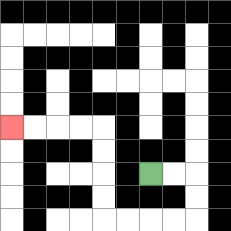{'start': '[6, 7]', 'end': '[0, 5]', 'path_directions': 'R,R,D,D,L,L,L,L,U,U,U,U,L,L,L,L', 'path_coordinates': '[[6, 7], [7, 7], [8, 7], [8, 8], [8, 9], [7, 9], [6, 9], [5, 9], [4, 9], [4, 8], [4, 7], [4, 6], [4, 5], [3, 5], [2, 5], [1, 5], [0, 5]]'}